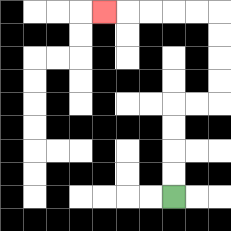{'start': '[7, 8]', 'end': '[4, 0]', 'path_directions': 'U,U,U,U,R,R,U,U,U,U,L,L,L,L,L', 'path_coordinates': '[[7, 8], [7, 7], [7, 6], [7, 5], [7, 4], [8, 4], [9, 4], [9, 3], [9, 2], [9, 1], [9, 0], [8, 0], [7, 0], [6, 0], [5, 0], [4, 0]]'}